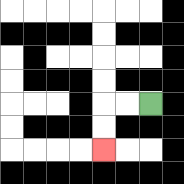{'start': '[6, 4]', 'end': '[4, 6]', 'path_directions': 'L,L,D,D', 'path_coordinates': '[[6, 4], [5, 4], [4, 4], [4, 5], [4, 6]]'}